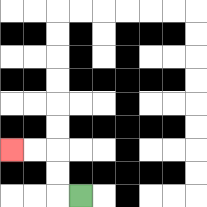{'start': '[3, 8]', 'end': '[0, 6]', 'path_directions': 'L,U,U,L,L', 'path_coordinates': '[[3, 8], [2, 8], [2, 7], [2, 6], [1, 6], [0, 6]]'}